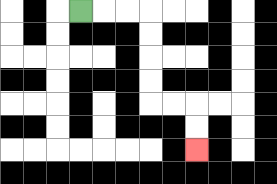{'start': '[3, 0]', 'end': '[8, 6]', 'path_directions': 'R,R,R,D,D,D,D,R,R,D,D', 'path_coordinates': '[[3, 0], [4, 0], [5, 0], [6, 0], [6, 1], [6, 2], [6, 3], [6, 4], [7, 4], [8, 4], [8, 5], [8, 6]]'}